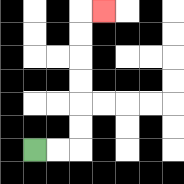{'start': '[1, 6]', 'end': '[4, 0]', 'path_directions': 'R,R,U,U,U,U,U,U,R', 'path_coordinates': '[[1, 6], [2, 6], [3, 6], [3, 5], [3, 4], [3, 3], [3, 2], [3, 1], [3, 0], [4, 0]]'}